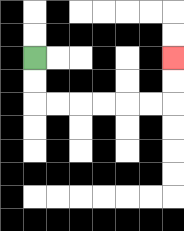{'start': '[1, 2]', 'end': '[7, 2]', 'path_directions': 'D,D,R,R,R,R,R,R,U,U', 'path_coordinates': '[[1, 2], [1, 3], [1, 4], [2, 4], [3, 4], [4, 4], [5, 4], [6, 4], [7, 4], [7, 3], [7, 2]]'}